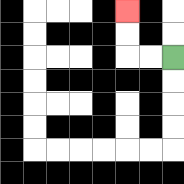{'start': '[7, 2]', 'end': '[5, 0]', 'path_directions': 'L,L,U,U', 'path_coordinates': '[[7, 2], [6, 2], [5, 2], [5, 1], [5, 0]]'}